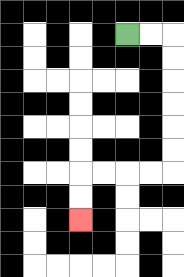{'start': '[5, 1]', 'end': '[3, 9]', 'path_directions': 'R,R,D,D,D,D,D,D,L,L,L,L,D,D', 'path_coordinates': '[[5, 1], [6, 1], [7, 1], [7, 2], [7, 3], [7, 4], [7, 5], [7, 6], [7, 7], [6, 7], [5, 7], [4, 7], [3, 7], [3, 8], [3, 9]]'}